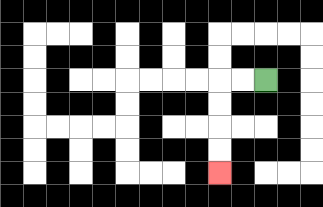{'start': '[11, 3]', 'end': '[9, 7]', 'path_directions': 'L,L,D,D,D,D', 'path_coordinates': '[[11, 3], [10, 3], [9, 3], [9, 4], [9, 5], [9, 6], [9, 7]]'}